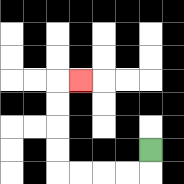{'start': '[6, 6]', 'end': '[3, 3]', 'path_directions': 'D,L,L,L,L,U,U,U,U,R', 'path_coordinates': '[[6, 6], [6, 7], [5, 7], [4, 7], [3, 7], [2, 7], [2, 6], [2, 5], [2, 4], [2, 3], [3, 3]]'}